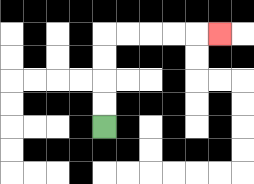{'start': '[4, 5]', 'end': '[9, 1]', 'path_directions': 'U,U,U,U,R,R,R,R,R', 'path_coordinates': '[[4, 5], [4, 4], [4, 3], [4, 2], [4, 1], [5, 1], [6, 1], [7, 1], [8, 1], [9, 1]]'}